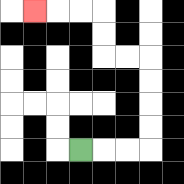{'start': '[3, 6]', 'end': '[1, 0]', 'path_directions': 'R,R,R,U,U,U,U,L,L,U,U,L,L,L', 'path_coordinates': '[[3, 6], [4, 6], [5, 6], [6, 6], [6, 5], [6, 4], [6, 3], [6, 2], [5, 2], [4, 2], [4, 1], [4, 0], [3, 0], [2, 0], [1, 0]]'}